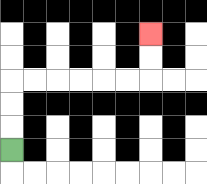{'start': '[0, 6]', 'end': '[6, 1]', 'path_directions': 'U,U,U,R,R,R,R,R,R,U,U', 'path_coordinates': '[[0, 6], [0, 5], [0, 4], [0, 3], [1, 3], [2, 3], [3, 3], [4, 3], [5, 3], [6, 3], [6, 2], [6, 1]]'}